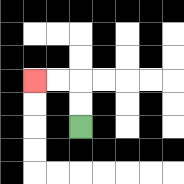{'start': '[3, 5]', 'end': '[1, 3]', 'path_directions': 'U,U,L,L', 'path_coordinates': '[[3, 5], [3, 4], [3, 3], [2, 3], [1, 3]]'}